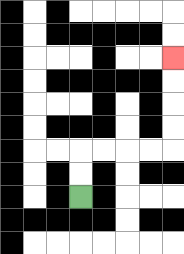{'start': '[3, 8]', 'end': '[7, 2]', 'path_directions': 'U,U,R,R,R,R,U,U,U,U', 'path_coordinates': '[[3, 8], [3, 7], [3, 6], [4, 6], [5, 6], [6, 6], [7, 6], [7, 5], [7, 4], [7, 3], [7, 2]]'}